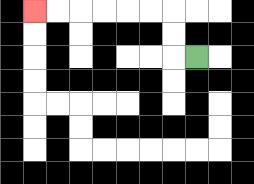{'start': '[8, 2]', 'end': '[1, 0]', 'path_directions': 'L,U,U,L,L,L,L,L,L', 'path_coordinates': '[[8, 2], [7, 2], [7, 1], [7, 0], [6, 0], [5, 0], [4, 0], [3, 0], [2, 0], [1, 0]]'}